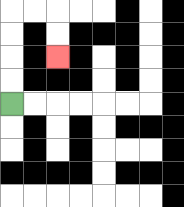{'start': '[0, 4]', 'end': '[2, 2]', 'path_directions': 'U,U,U,U,R,R,D,D', 'path_coordinates': '[[0, 4], [0, 3], [0, 2], [0, 1], [0, 0], [1, 0], [2, 0], [2, 1], [2, 2]]'}